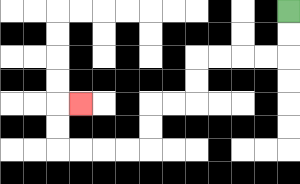{'start': '[12, 0]', 'end': '[3, 4]', 'path_directions': 'D,D,L,L,L,L,D,D,L,L,D,D,L,L,L,L,U,U,R', 'path_coordinates': '[[12, 0], [12, 1], [12, 2], [11, 2], [10, 2], [9, 2], [8, 2], [8, 3], [8, 4], [7, 4], [6, 4], [6, 5], [6, 6], [5, 6], [4, 6], [3, 6], [2, 6], [2, 5], [2, 4], [3, 4]]'}